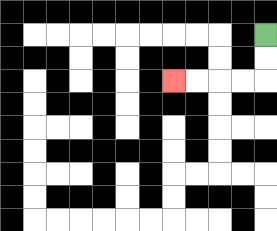{'start': '[11, 1]', 'end': '[7, 3]', 'path_directions': 'D,D,L,L,L,L', 'path_coordinates': '[[11, 1], [11, 2], [11, 3], [10, 3], [9, 3], [8, 3], [7, 3]]'}